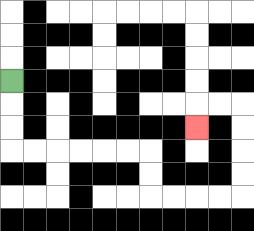{'start': '[0, 3]', 'end': '[8, 5]', 'path_directions': 'D,D,D,R,R,R,R,R,R,D,D,R,R,R,R,U,U,U,U,L,L,D', 'path_coordinates': '[[0, 3], [0, 4], [0, 5], [0, 6], [1, 6], [2, 6], [3, 6], [4, 6], [5, 6], [6, 6], [6, 7], [6, 8], [7, 8], [8, 8], [9, 8], [10, 8], [10, 7], [10, 6], [10, 5], [10, 4], [9, 4], [8, 4], [8, 5]]'}